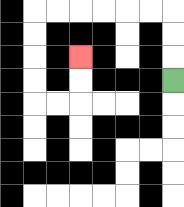{'start': '[7, 3]', 'end': '[3, 2]', 'path_directions': 'U,U,U,L,L,L,L,L,L,D,D,D,D,R,R,U,U', 'path_coordinates': '[[7, 3], [7, 2], [7, 1], [7, 0], [6, 0], [5, 0], [4, 0], [3, 0], [2, 0], [1, 0], [1, 1], [1, 2], [1, 3], [1, 4], [2, 4], [3, 4], [3, 3], [3, 2]]'}